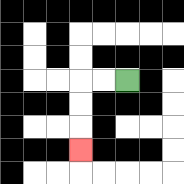{'start': '[5, 3]', 'end': '[3, 6]', 'path_directions': 'L,L,D,D,D', 'path_coordinates': '[[5, 3], [4, 3], [3, 3], [3, 4], [3, 5], [3, 6]]'}